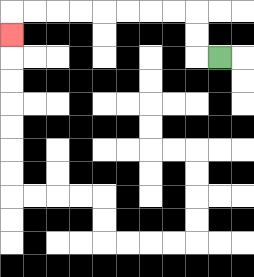{'start': '[9, 2]', 'end': '[0, 1]', 'path_directions': 'L,U,U,L,L,L,L,L,L,L,L,D', 'path_coordinates': '[[9, 2], [8, 2], [8, 1], [8, 0], [7, 0], [6, 0], [5, 0], [4, 0], [3, 0], [2, 0], [1, 0], [0, 0], [0, 1]]'}